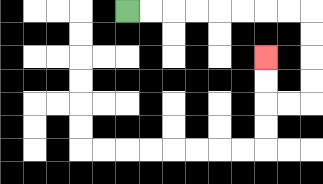{'start': '[5, 0]', 'end': '[11, 2]', 'path_directions': 'R,R,R,R,R,R,R,R,D,D,D,D,L,L,U,U', 'path_coordinates': '[[5, 0], [6, 0], [7, 0], [8, 0], [9, 0], [10, 0], [11, 0], [12, 0], [13, 0], [13, 1], [13, 2], [13, 3], [13, 4], [12, 4], [11, 4], [11, 3], [11, 2]]'}